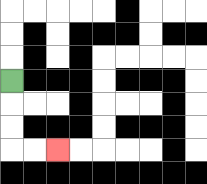{'start': '[0, 3]', 'end': '[2, 6]', 'path_directions': 'D,D,D,R,R', 'path_coordinates': '[[0, 3], [0, 4], [0, 5], [0, 6], [1, 6], [2, 6]]'}